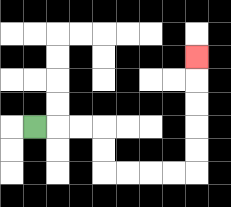{'start': '[1, 5]', 'end': '[8, 2]', 'path_directions': 'R,R,R,D,D,R,R,R,R,U,U,U,U,U', 'path_coordinates': '[[1, 5], [2, 5], [3, 5], [4, 5], [4, 6], [4, 7], [5, 7], [6, 7], [7, 7], [8, 7], [8, 6], [8, 5], [8, 4], [8, 3], [8, 2]]'}